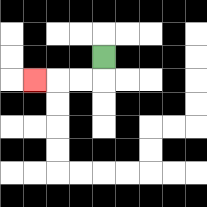{'start': '[4, 2]', 'end': '[1, 3]', 'path_directions': 'D,L,L,L', 'path_coordinates': '[[4, 2], [4, 3], [3, 3], [2, 3], [1, 3]]'}